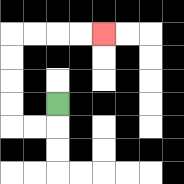{'start': '[2, 4]', 'end': '[4, 1]', 'path_directions': 'D,L,L,U,U,U,U,R,R,R,R', 'path_coordinates': '[[2, 4], [2, 5], [1, 5], [0, 5], [0, 4], [0, 3], [0, 2], [0, 1], [1, 1], [2, 1], [3, 1], [4, 1]]'}